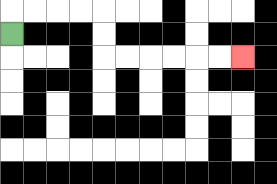{'start': '[0, 1]', 'end': '[10, 2]', 'path_directions': 'U,R,R,R,R,D,D,R,R,R,R,R,R', 'path_coordinates': '[[0, 1], [0, 0], [1, 0], [2, 0], [3, 0], [4, 0], [4, 1], [4, 2], [5, 2], [6, 2], [7, 2], [8, 2], [9, 2], [10, 2]]'}